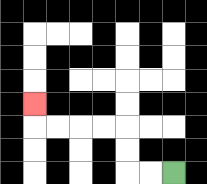{'start': '[7, 7]', 'end': '[1, 4]', 'path_directions': 'L,L,U,U,L,L,L,L,U', 'path_coordinates': '[[7, 7], [6, 7], [5, 7], [5, 6], [5, 5], [4, 5], [3, 5], [2, 5], [1, 5], [1, 4]]'}